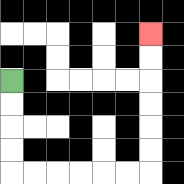{'start': '[0, 3]', 'end': '[6, 1]', 'path_directions': 'D,D,D,D,R,R,R,R,R,R,U,U,U,U,U,U', 'path_coordinates': '[[0, 3], [0, 4], [0, 5], [0, 6], [0, 7], [1, 7], [2, 7], [3, 7], [4, 7], [5, 7], [6, 7], [6, 6], [6, 5], [6, 4], [6, 3], [6, 2], [6, 1]]'}